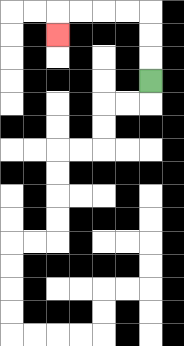{'start': '[6, 3]', 'end': '[2, 1]', 'path_directions': 'U,U,U,L,L,L,L,D', 'path_coordinates': '[[6, 3], [6, 2], [6, 1], [6, 0], [5, 0], [4, 0], [3, 0], [2, 0], [2, 1]]'}